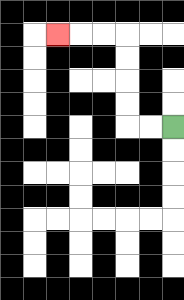{'start': '[7, 5]', 'end': '[2, 1]', 'path_directions': 'L,L,U,U,U,U,L,L,L', 'path_coordinates': '[[7, 5], [6, 5], [5, 5], [5, 4], [5, 3], [5, 2], [5, 1], [4, 1], [3, 1], [2, 1]]'}